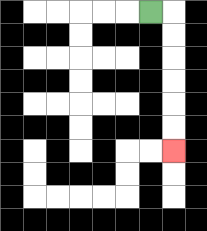{'start': '[6, 0]', 'end': '[7, 6]', 'path_directions': 'R,D,D,D,D,D,D', 'path_coordinates': '[[6, 0], [7, 0], [7, 1], [7, 2], [7, 3], [7, 4], [7, 5], [7, 6]]'}